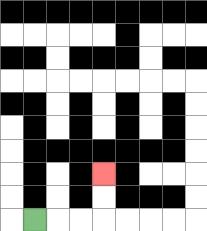{'start': '[1, 9]', 'end': '[4, 7]', 'path_directions': 'R,R,R,U,U', 'path_coordinates': '[[1, 9], [2, 9], [3, 9], [4, 9], [4, 8], [4, 7]]'}